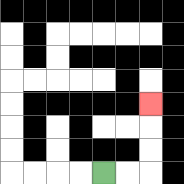{'start': '[4, 7]', 'end': '[6, 4]', 'path_directions': 'R,R,U,U,U', 'path_coordinates': '[[4, 7], [5, 7], [6, 7], [6, 6], [6, 5], [6, 4]]'}